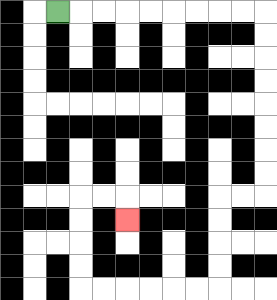{'start': '[2, 0]', 'end': '[5, 9]', 'path_directions': 'R,R,R,R,R,R,R,R,R,D,D,D,D,D,D,D,D,L,L,D,D,D,D,L,L,L,L,L,L,U,U,U,U,R,R,D', 'path_coordinates': '[[2, 0], [3, 0], [4, 0], [5, 0], [6, 0], [7, 0], [8, 0], [9, 0], [10, 0], [11, 0], [11, 1], [11, 2], [11, 3], [11, 4], [11, 5], [11, 6], [11, 7], [11, 8], [10, 8], [9, 8], [9, 9], [9, 10], [9, 11], [9, 12], [8, 12], [7, 12], [6, 12], [5, 12], [4, 12], [3, 12], [3, 11], [3, 10], [3, 9], [3, 8], [4, 8], [5, 8], [5, 9]]'}